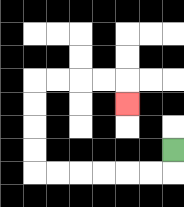{'start': '[7, 6]', 'end': '[5, 4]', 'path_directions': 'D,L,L,L,L,L,L,U,U,U,U,R,R,R,R,D', 'path_coordinates': '[[7, 6], [7, 7], [6, 7], [5, 7], [4, 7], [3, 7], [2, 7], [1, 7], [1, 6], [1, 5], [1, 4], [1, 3], [2, 3], [3, 3], [4, 3], [5, 3], [5, 4]]'}